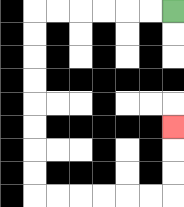{'start': '[7, 0]', 'end': '[7, 5]', 'path_directions': 'L,L,L,L,L,L,D,D,D,D,D,D,D,D,R,R,R,R,R,R,U,U,U', 'path_coordinates': '[[7, 0], [6, 0], [5, 0], [4, 0], [3, 0], [2, 0], [1, 0], [1, 1], [1, 2], [1, 3], [1, 4], [1, 5], [1, 6], [1, 7], [1, 8], [2, 8], [3, 8], [4, 8], [5, 8], [6, 8], [7, 8], [7, 7], [7, 6], [7, 5]]'}